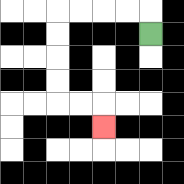{'start': '[6, 1]', 'end': '[4, 5]', 'path_directions': 'U,L,L,L,L,D,D,D,D,R,R,D', 'path_coordinates': '[[6, 1], [6, 0], [5, 0], [4, 0], [3, 0], [2, 0], [2, 1], [2, 2], [2, 3], [2, 4], [3, 4], [4, 4], [4, 5]]'}